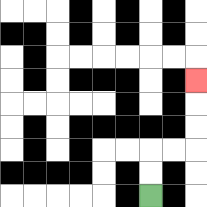{'start': '[6, 8]', 'end': '[8, 3]', 'path_directions': 'U,U,R,R,U,U,U', 'path_coordinates': '[[6, 8], [6, 7], [6, 6], [7, 6], [8, 6], [8, 5], [8, 4], [8, 3]]'}